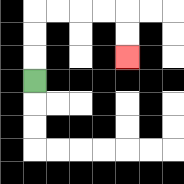{'start': '[1, 3]', 'end': '[5, 2]', 'path_directions': 'U,U,U,R,R,R,R,D,D', 'path_coordinates': '[[1, 3], [1, 2], [1, 1], [1, 0], [2, 0], [3, 0], [4, 0], [5, 0], [5, 1], [5, 2]]'}